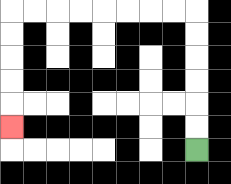{'start': '[8, 6]', 'end': '[0, 5]', 'path_directions': 'U,U,U,U,U,U,L,L,L,L,L,L,L,L,D,D,D,D,D', 'path_coordinates': '[[8, 6], [8, 5], [8, 4], [8, 3], [8, 2], [8, 1], [8, 0], [7, 0], [6, 0], [5, 0], [4, 0], [3, 0], [2, 0], [1, 0], [0, 0], [0, 1], [0, 2], [0, 3], [0, 4], [0, 5]]'}